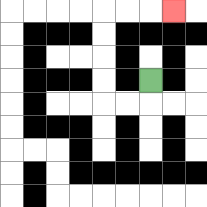{'start': '[6, 3]', 'end': '[7, 0]', 'path_directions': 'D,L,L,U,U,U,U,R,R,R', 'path_coordinates': '[[6, 3], [6, 4], [5, 4], [4, 4], [4, 3], [4, 2], [4, 1], [4, 0], [5, 0], [6, 0], [7, 0]]'}